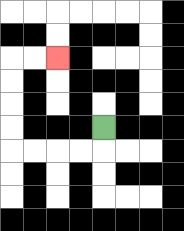{'start': '[4, 5]', 'end': '[2, 2]', 'path_directions': 'D,L,L,L,L,U,U,U,U,R,R', 'path_coordinates': '[[4, 5], [4, 6], [3, 6], [2, 6], [1, 6], [0, 6], [0, 5], [0, 4], [0, 3], [0, 2], [1, 2], [2, 2]]'}